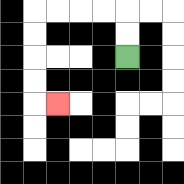{'start': '[5, 2]', 'end': '[2, 4]', 'path_directions': 'U,U,L,L,L,L,D,D,D,D,R', 'path_coordinates': '[[5, 2], [5, 1], [5, 0], [4, 0], [3, 0], [2, 0], [1, 0], [1, 1], [1, 2], [1, 3], [1, 4], [2, 4]]'}